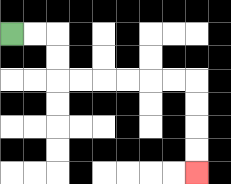{'start': '[0, 1]', 'end': '[8, 7]', 'path_directions': 'R,R,D,D,R,R,R,R,R,R,D,D,D,D', 'path_coordinates': '[[0, 1], [1, 1], [2, 1], [2, 2], [2, 3], [3, 3], [4, 3], [5, 3], [6, 3], [7, 3], [8, 3], [8, 4], [8, 5], [8, 6], [8, 7]]'}